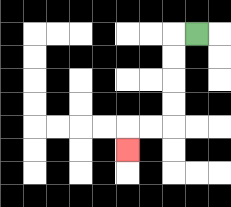{'start': '[8, 1]', 'end': '[5, 6]', 'path_directions': 'L,D,D,D,D,L,L,D', 'path_coordinates': '[[8, 1], [7, 1], [7, 2], [7, 3], [7, 4], [7, 5], [6, 5], [5, 5], [5, 6]]'}